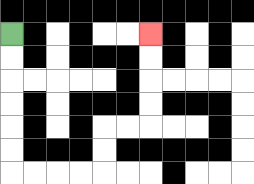{'start': '[0, 1]', 'end': '[6, 1]', 'path_directions': 'D,D,D,D,D,D,R,R,R,R,U,U,R,R,U,U,U,U', 'path_coordinates': '[[0, 1], [0, 2], [0, 3], [0, 4], [0, 5], [0, 6], [0, 7], [1, 7], [2, 7], [3, 7], [4, 7], [4, 6], [4, 5], [5, 5], [6, 5], [6, 4], [6, 3], [6, 2], [6, 1]]'}